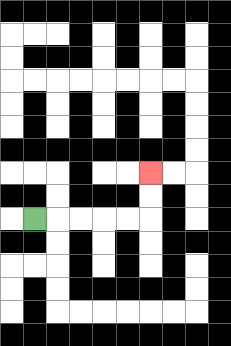{'start': '[1, 9]', 'end': '[6, 7]', 'path_directions': 'R,R,R,R,R,U,U', 'path_coordinates': '[[1, 9], [2, 9], [3, 9], [4, 9], [5, 9], [6, 9], [6, 8], [6, 7]]'}